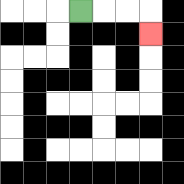{'start': '[3, 0]', 'end': '[6, 1]', 'path_directions': 'R,R,R,D', 'path_coordinates': '[[3, 0], [4, 0], [5, 0], [6, 0], [6, 1]]'}